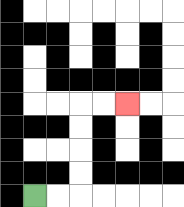{'start': '[1, 8]', 'end': '[5, 4]', 'path_directions': 'R,R,U,U,U,U,R,R', 'path_coordinates': '[[1, 8], [2, 8], [3, 8], [3, 7], [3, 6], [3, 5], [3, 4], [4, 4], [5, 4]]'}